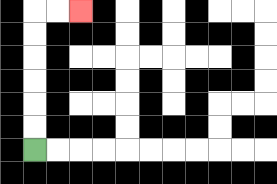{'start': '[1, 6]', 'end': '[3, 0]', 'path_directions': 'U,U,U,U,U,U,R,R', 'path_coordinates': '[[1, 6], [1, 5], [1, 4], [1, 3], [1, 2], [1, 1], [1, 0], [2, 0], [3, 0]]'}